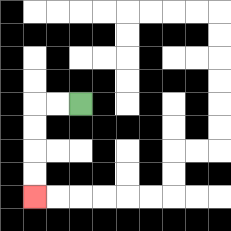{'start': '[3, 4]', 'end': '[1, 8]', 'path_directions': 'L,L,D,D,D,D', 'path_coordinates': '[[3, 4], [2, 4], [1, 4], [1, 5], [1, 6], [1, 7], [1, 8]]'}